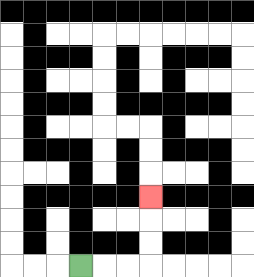{'start': '[3, 11]', 'end': '[6, 8]', 'path_directions': 'R,R,R,U,U,U', 'path_coordinates': '[[3, 11], [4, 11], [5, 11], [6, 11], [6, 10], [6, 9], [6, 8]]'}